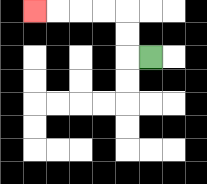{'start': '[6, 2]', 'end': '[1, 0]', 'path_directions': 'L,U,U,L,L,L,L', 'path_coordinates': '[[6, 2], [5, 2], [5, 1], [5, 0], [4, 0], [3, 0], [2, 0], [1, 0]]'}